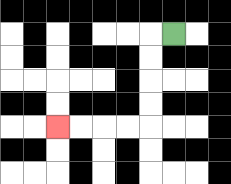{'start': '[7, 1]', 'end': '[2, 5]', 'path_directions': 'L,D,D,D,D,L,L,L,L', 'path_coordinates': '[[7, 1], [6, 1], [6, 2], [6, 3], [6, 4], [6, 5], [5, 5], [4, 5], [3, 5], [2, 5]]'}